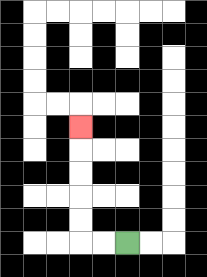{'start': '[5, 10]', 'end': '[3, 5]', 'path_directions': 'L,L,U,U,U,U,U', 'path_coordinates': '[[5, 10], [4, 10], [3, 10], [3, 9], [3, 8], [3, 7], [3, 6], [3, 5]]'}